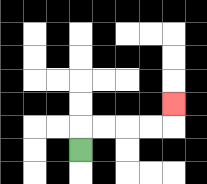{'start': '[3, 6]', 'end': '[7, 4]', 'path_directions': 'U,R,R,R,R,U', 'path_coordinates': '[[3, 6], [3, 5], [4, 5], [5, 5], [6, 5], [7, 5], [7, 4]]'}